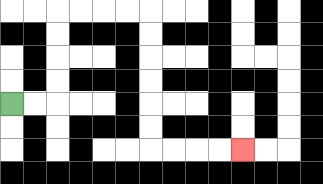{'start': '[0, 4]', 'end': '[10, 6]', 'path_directions': 'R,R,U,U,U,U,R,R,R,R,D,D,D,D,D,D,R,R,R,R', 'path_coordinates': '[[0, 4], [1, 4], [2, 4], [2, 3], [2, 2], [2, 1], [2, 0], [3, 0], [4, 0], [5, 0], [6, 0], [6, 1], [6, 2], [6, 3], [6, 4], [6, 5], [6, 6], [7, 6], [8, 6], [9, 6], [10, 6]]'}